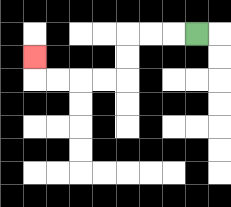{'start': '[8, 1]', 'end': '[1, 2]', 'path_directions': 'L,L,L,D,D,L,L,L,L,U', 'path_coordinates': '[[8, 1], [7, 1], [6, 1], [5, 1], [5, 2], [5, 3], [4, 3], [3, 3], [2, 3], [1, 3], [1, 2]]'}